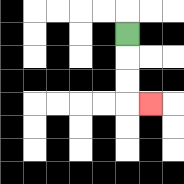{'start': '[5, 1]', 'end': '[6, 4]', 'path_directions': 'D,D,D,R', 'path_coordinates': '[[5, 1], [5, 2], [5, 3], [5, 4], [6, 4]]'}